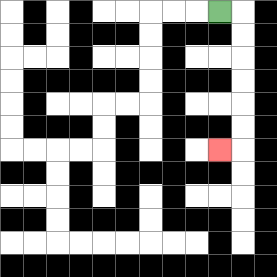{'start': '[9, 0]', 'end': '[9, 6]', 'path_directions': 'R,D,D,D,D,D,D,L', 'path_coordinates': '[[9, 0], [10, 0], [10, 1], [10, 2], [10, 3], [10, 4], [10, 5], [10, 6], [9, 6]]'}